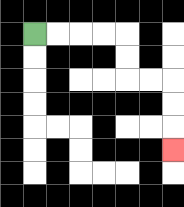{'start': '[1, 1]', 'end': '[7, 6]', 'path_directions': 'R,R,R,R,D,D,R,R,D,D,D', 'path_coordinates': '[[1, 1], [2, 1], [3, 1], [4, 1], [5, 1], [5, 2], [5, 3], [6, 3], [7, 3], [7, 4], [7, 5], [7, 6]]'}